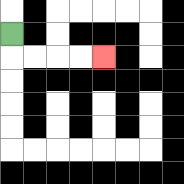{'start': '[0, 1]', 'end': '[4, 2]', 'path_directions': 'D,R,R,R,R', 'path_coordinates': '[[0, 1], [0, 2], [1, 2], [2, 2], [3, 2], [4, 2]]'}